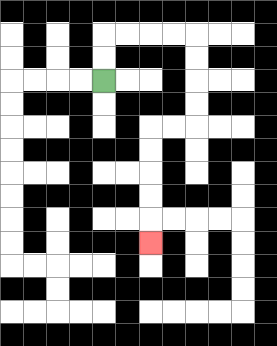{'start': '[4, 3]', 'end': '[6, 10]', 'path_directions': 'U,U,R,R,R,R,D,D,D,D,L,L,D,D,D,D,D', 'path_coordinates': '[[4, 3], [4, 2], [4, 1], [5, 1], [6, 1], [7, 1], [8, 1], [8, 2], [8, 3], [8, 4], [8, 5], [7, 5], [6, 5], [6, 6], [6, 7], [6, 8], [6, 9], [6, 10]]'}